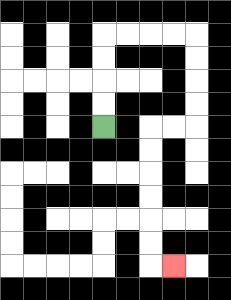{'start': '[4, 5]', 'end': '[7, 11]', 'path_directions': 'U,U,U,U,R,R,R,R,D,D,D,D,L,L,D,D,D,D,D,D,R', 'path_coordinates': '[[4, 5], [4, 4], [4, 3], [4, 2], [4, 1], [5, 1], [6, 1], [7, 1], [8, 1], [8, 2], [8, 3], [8, 4], [8, 5], [7, 5], [6, 5], [6, 6], [6, 7], [6, 8], [6, 9], [6, 10], [6, 11], [7, 11]]'}